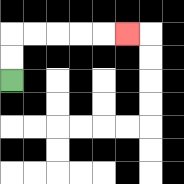{'start': '[0, 3]', 'end': '[5, 1]', 'path_directions': 'U,U,R,R,R,R,R', 'path_coordinates': '[[0, 3], [0, 2], [0, 1], [1, 1], [2, 1], [3, 1], [4, 1], [5, 1]]'}